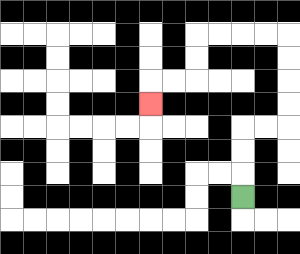{'start': '[10, 8]', 'end': '[6, 4]', 'path_directions': 'U,U,U,R,R,U,U,U,U,L,L,L,L,D,D,L,L,D', 'path_coordinates': '[[10, 8], [10, 7], [10, 6], [10, 5], [11, 5], [12, 5], [12, 4], [12, 3], [12, 2], [12, 1], [11, 1], [10, 1], [9, 1], [8, 1], [8, 2], [8, 3], [7, 3], [6, 3], [6, 4]]'}